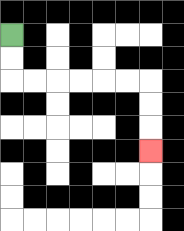{'start': '[0, 1]', 'end': '[6, 6]', 'path_directions': 'D,D,R,R,R,R,R,R,D,D,D', 'path_coordinates': '[[0, 1], [0, 2], [0, 3], [1, 3], [2, 3], [3, 3], [4, 3], [5, 3], [6, 3], [6, 4], [6, 5], [6, 6]]'}